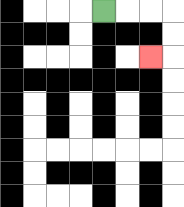{'start': '[4, 0]', 'end': '[6, 2]', 'path_directions': 'R,R,R,D,D,L', 'path_coordinates': '[[4, 0], [5, 0], [6, 0], [7, 0], [7, 1], [7, 2], [6, 2]]'}